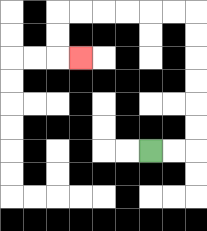{'start': '[6, 6]', 'end': '[3, 2]', 'path_directions': 'R,R,U,U,U,U,U,U,L,L,L,L,L,L,D,D,R', 'path_coordinates': '[[6, 6], [7, 6], [8, 6], [8, 5], [8, 4], [8, 3], [8, 2], [8, 1], [8, 0], [7, 0], [6, 0], [5, 0], [4, 0], [3, 0], [2, 0], [2, 1], [2, 2], [3, 2]]'}